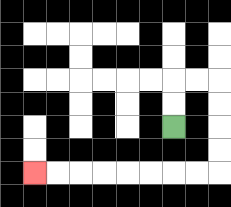{'start': '[7, 5]', 'end': '[1, 7]', 'path_directions': 'U,U,R,R,D,D,D,D,L,L,L,L,L,L,L,L', 'path_coordinates': '[[7, 5], [7, 4], [7, 3], [8, 3], [9, 3], [9, 4], [9, 5], [9, 6], [9, 7], [8, 7], [7, 7], [6, 7], [5, 7], [4, 7], [3, 7], [2, 7], [1, 7]]'}